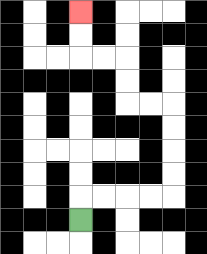{'start': '[3, 9]', 'end': '[3, 0]', 'path_directions': 'U,R,R,R,R,U,U,U,U,L,L,U,U,L,L,U,U', 'path_coordinates': '[[3, 9], [3, 8], [4, 8], [5, 8], [6, 8], [7, 8], [7, 7], [7, 6], [7, 5], [7, 4], [6, 4], [5, 4], [5, 3], [5, 2], [4, 2], [3, 2], [3, 1], [3, 0]]'}